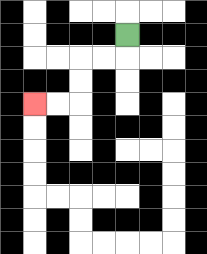{'start': '[5, 1]', 'end': '[1, 4]', 'path_directions': 'D,L,L,D,D,L,L', 'path_coordinates': '[[5, 1], [5, 2], [4, 2], [3, 2], [3, 3], [3, 4], [2, 4], [1, 4]]'}